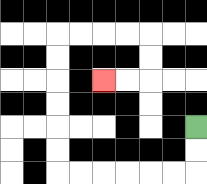{'start': '[8, 5]', 'end': '[4, 3]', 'path_directions': 'D,D,L,L,L,L,L,L,U,U,U,U,U,U,R,R,R,R,D,D,L,L', 'path_coordinates': '[[8, 5], [8, 6], [8, 7], [7, 7], [6, 7], [5, 7], [4, 7], [3, 7], [2, 7], [2, 6], [2, 5], [2, 4], [2, 3], [2, 2], [2, 1], [3, 1], [4, 1], [5, 1], [6, 1], [6, 2], [6, 3], [5, 3], [4, 3]]'}